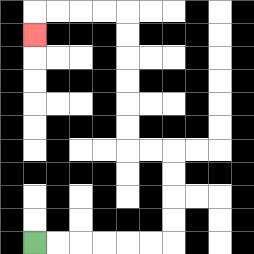{'start': '[1, 10]', 'end': '[1, 1]', 'path_directions': 'R,R,R,R,R,R,U,U,U,U,L,L,U,U,U,U,U,U,L,L,L,L,D', 'path_coordinates': '[[1, 10], [2, 10], [3, 10], [4, 10], [5, 10], [6, 10], [7, 10], [7, 9], [7, 8], [7, 7], [7, 6], [6, 6], [5, 6], [5, 5], [5, 4], [5, 3], [5, 2], [5, 1], [5, 0], [4, 0], [3, 0], [2, 0], [1, 0], [1, 1]]'}